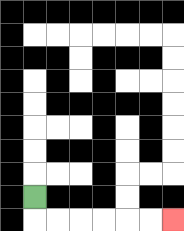{'start': '[1, 8]', 'end': '[7, 9]', 'path_directions': 'D,R,R,R,R,R,R', 'path_coordinates': '[[1, 8], [1, 9], [2, 9], [3, 9], [4, 9], [5, 9], [6, 9], [7, 9]]'}